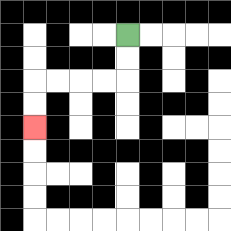{'start': '[5, 1]', 'end': '[1, 5]', 'path_directions': 'D,D,L,L,L,L,D,D', 'path_coordinates': '[[5, 1], [5, 2], [5, 3], [4, 3], [3, 3], [2, 3], [1, 3], [1, 4], [1, 5]]'}